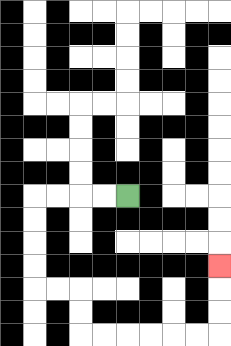{'start': '[5, 8]', 'end': '[9, 11]', 'path_directions': 'L,L,L,L,D,D,D,D,R,R,D,D,R,R,R,R,R,R,U,U,U', 'path_coordinates': '[[5, 8], [4, 8], [3, 8], [2, 8], [1, 8], [1, 9], [1, 10], [1, 11], [1, 12], [2, 12], [3, 12], [3, 13], [3, 14], [4, 14], [5, 14], [6, 14], [7, 14], [8, 14], [9, 14], [9, 13], [9, 12], [9, 11]]'}